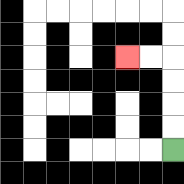{'start': '[7, 6]', 'end': '[5, 2]', 'path_directions': 'U,U,U,U,L,L', 'path_coordinates': '[[7, 6], [7, 5], [7, 4], [7, 3], [7, 2], [6, 2], [5, 2]]'}